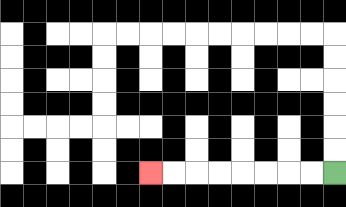{'start': '[14, 7]', 'end': '[6, 7]', 'path_directions': 'L,L,L,L,L,L,L,L', 'path_coordinates': '[[14, 7], [13, 7], [12, 7], [11, 7], [10, 7], [9, 7], [8, 7], [7, 7], [6, 7]]'}